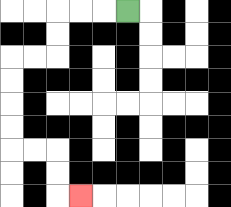{'start': '[5, 0]', 'end': '[3, 8]', 'path_directions': 'L,L,L,D,D,L,L,D,D,D,D,R,R,D,D,R', 'path_coordinates': '[[5, 0], [4, 0], [3, 0], [2, 0], [2, 1], [2, 2], [1, 2], [0, 2], [0, 3], [0, 4], [0, 5], [0, 6], [1, 6], [2, 6], [2, 7], [2, 8], [3, 8]]'}